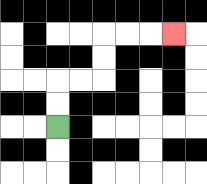{'start': '[2, 5]', 'end': '[7, 1]', 'path_directions': 'U,U,R,R,U,U,R,R,R', 'path_coordinates': '[[2, 5], [2, 4], [2, 3], [3, 3], [4, 3], [4, 2], [4, 1], [5, 1], [6, 1], [7, 1]]'}